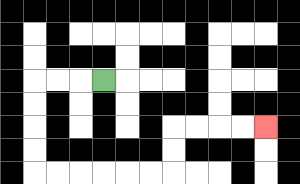{'start': '[4, 3]', 'end': '[11, 5]', 'path_directions': 'L,L,L,D,D,D,D,R,R,R,R,R,R,U,U,R,R,R,R', 'path_coordinates': '[[4, 3], [3, 3], [2, 3], [1, 3], [1, 4], [1, 5], [1, 6], [1, 7], [2, 7], [3, 7], [4, 7], [5, 7], [6, 7], [7, 7], [7, 6], [7, 5], [8, 5], [9, 5], [10, 5], [11, 5]]'}